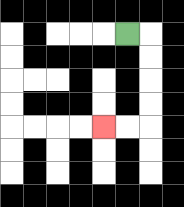{'start': '[5, 1]', 'end': '[4, 5]', 'path_directions': 'R,D,D,D,D,L,L', 'path_coordinates': '[[5, 1], [6, 1], [6, 2], [6, 3], [6, 4], [6, 5], [5, 5], [4, 5]]'}